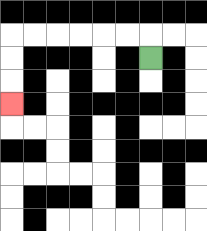{'start': '[6, 2]', 'end': '[0, 4]', 'path_directions': 'U,L,L,L,L,L,L,D,D,D', 'path_coordinates': '[[6, 2], [6, 1], [5, 1], [4, 1], [3, 1], [2, 1], [1, 1], [0, 1], [0, 2], [0, 3], [0, 4]]'}